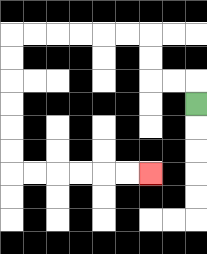{'start': '[8, 4]', 'end': '[6, 7]', 'path_directions': 'U,L,L,U,U,L,L,L,L,L,L,D,D,D,D,D,D,R,R,R,R,R,R', 'path_coordinates': '[[8, 4], [8, 3], [7, 3], [6, 3], [6, 2], [6, 1], [5, 1], [4, 1], [3, 1], [2, 1], [1, 1], [0, 1], [0, 2], [0, 3], [0, 4], [0, 5], [0, 6], [0, 7], [1, 7], [2, 7], [3, 7], [4, 7], [5, 7], [6, 7]]'}